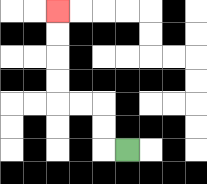{'start': '[5, 6]', 'end': '[2, 0]', 'path_directions': 'L,U,U,L,L,U,U,U,U', 'path_coordinates': '[[5, 6], [4, 6], [4, 5], [4, 4], [3, 4], [2, 4], [2, 3], [2, 2], [2, 1], [2, 0]]'}